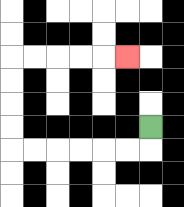{'start': '[6, 5]', 'end': '[5, 2]', 'path_directions': 'D,L,L,L,L,L,L,U,U,U,U,R,R,R,R,R', 'path_coordinates': '[[6, 5], [6, 6], [5, 6], [4, 6], [3, 6], [2, 6], [1, 6], [0, 6], [0, 5], [0, 4], [0, 3], [0, 2], [1, 2], [2, 2], [3, 2], [4, 2], [5, 2]]'}